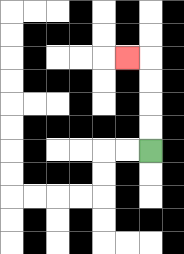{'start': '[6, 6]', 'end': '[5, 2]', 'path_directions': 'U,U,U,U,L', 'path_coordinates': '[[6, 6], [6, 5], [6, 4], [6, 3], [6, 2], [5, 2]]'}